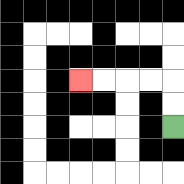{'start': '[7, 5]', 'end': '[3, 3]', 'path_directions': 'U,U,L,L,L,L', 'path_coordinates': '[[7, 5], [7, 4], [7, 3], [6, 3], [5, 3], [4, 3], [3, 3]]'}